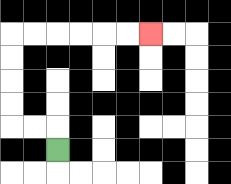{'start': '[2, 6]', 'end': '[6, 1]', 'path_directions': 'U,L,L,U,U,U,U,R,R,R,R,R,R', 'path_coordinates': '[[2, 6], [2, 5], [1, 5], [0, 5], [0, 4], [0, 3], [0, 2], [0, 1], [1, 1], [2, 1], [3, 1], [4, 1], [5, 1], [6, 1]]'}